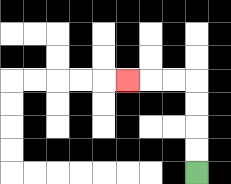{'start': '[8, 7]', 'end': '[5, 3]', 'path_directions': 'U,U,U,U,L,L,L', 'path_coordinates': '[[8, 7], [8, 6], [8, 5], [8, 4], [8, 3], [7, 3], [6, 3], [5, 3]]'}